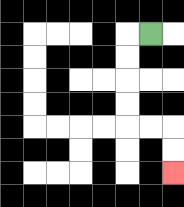{'start': '[6, 1]', 'end': '[7, 7]', 'path_directions': 'L,D,D,D,D,R,R,D,D', 'path_coordinates': '[[6, 1], [5, 1], [5, 2], [5, 3], [5, 4], [5, 5], [6, 5], [7, 5], [7, 6], [7, 7]]'}